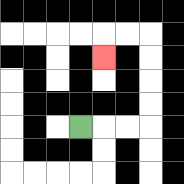{'start': '[3, 5]', 'end': '[4, 2]', 'path_directions': 'R,R,R,U,U,U,U,L,L,D', 'path_coordinates': '[[3, 5], [4, 5], [5, 5], [6, 5], [6, 4], [6, 3], [6, 2], [6, 1], [5, 1], [4, 1], [4, 2]]'}